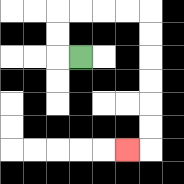{'start': '[3, 2]', 'end': '[5, 6]', 'path_directions': 'L,U,U,R,R,R,R,D,D,D,D,D,D,L', 'path_coordinates': '[[3, 2], [2, 2], [2, 1], [2, 0], [3, 0], [4, 0], [5, 0], [6, 0], [6, 1], [6, 2], [6, 3], [6, 4], [6, 5], [6, 6], [5, 6]]'}